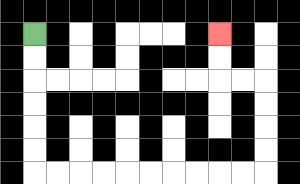{'start': '[1, 1]', 'end': '[9, 1]', 'path_directions': 'D,D,D,D,D,D,R,R,R,R,R,R,R,R,R,R,U,U,U,U,L,L,U,U', 'path_coordinates': '[[1, 1], [1, 2], [1, 3], [1, 4], [1, 5], [1, 6], [1, 7], [2, 7], [3, 7], [4, 7], [5, 7], [6, 7], [7, 7], [8, 7], [9, 7], [10, 7], [11, 7], [11, 6], [11, 5], [11, 4], [11, 3], [10, 3], [9, 3], [9, 2], [9, 1]]'}